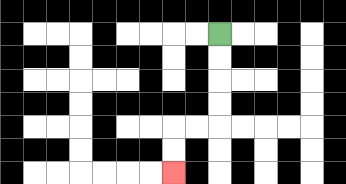{'start': '[9, 1]', 'end': '[7, 7]', 'path_directions': 'D,D,D,D,L,L,D,D', 'path_coordinates': '[[9, 1], [9, 2], [9, 3], [9, 4], [9, 5], [8, 5], [7, 5], [7, 6], [7, 7]]'}